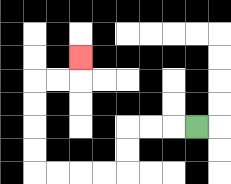{'start': '[8, 5]', 'end': '[3, 2]', 'path_directions': 'L,L,L,D,D,L,L,L,L,U,U,U,U,R,R,U', 'path_coordinates': '[[8, 5], [7, 5], [6, 5], [5, 5], [5, 6], [5, 7], [4, 7], [3, 7], [2, 7], [1, 7], [1, 6], [1, 5], [1, 4], [1, 3], [2, 3], [3, 3], [3, 2]]'}